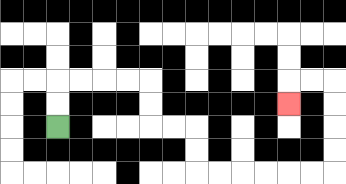{'start': '[2, 5]', 'end': '[12, 4]', 'path_directions': 'U,U,R,R,R,R,D,D,R,R,D,D,R,R,R,R,R,R,U,U,U,U,L,L,D', 'path_coordinates': '[[2, 5], [2, 4], [2, 3], [3, 3], [4, 3], [5, 3], [6, 3], [6, 4], [6, 5], [7, 5], [8, 5], [8, 6], [8, 7], [9, 7], [10, 7], [11, 7], [12, 7], [13, 7], [14, 7], [14, 6], [14, 5], [14, 4], [14, 3], [13, 3], [12, 3], [12, 4]]'}